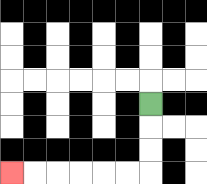{'start': '[6, 4]', 'end': '[0, 7]', 'path_directions': 'D,D,D,L,L,L,L,L,L', 'path_coordinates': '[[6, 4], [6, 5], [6, 6], [6, 7], [5, 7], [4, 7], [3, 7], [2, 7], [1, 7], [0, 7]]'}